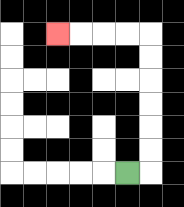{'start': '[5, 7]', 'end': '[2, 1]', 'path_directions': 'R,U,U,U,U,U,U,L,L,L,L', 'path_coordinates': '[[5, 7], [6, 7], [6, 6], [6, 5], [6, 4], [6, 3], [6, 2], [6, 1], [5, 1], [4, 1], [3, 1], [2, 1]]'}